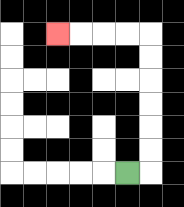{'start': '[5, 7]', 'end': '[2, 1]', 'path_directions': 'R,U,U,U,U,U,U,L,L,L,L', 'path_coordinates': '[[5, 7], [6, 7], [6, 6], [6, 5], [6, 4], [6, 3], [6, 2], [6, 1], [5, 1], [4, 1], [3, 1], [2, 1]]'}